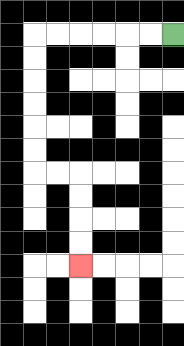{'start': '[7, 1]', 'end': '[3, 11]', 'path_directions': 'L,L,L,L,L,L,D,D,D,D,D,D,R,R,D,D,D,D', 'path_coordinates': '[[7, 1], [6, 1], [5, 1], [4, 1], [3, 1], [2, 1], [1, 1], [1, 2], [1, 3], [1, 4], [1, 5], [1, 6], [1, 7], [2, 7], [3, 7], [3, 8], [3, 9], [3, 10], [3, 11]]'}